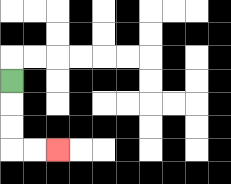{'start': '[0, 3]', 'end': '[2, 6]', 'path_directions': 'D,D,D,R,R', 'path_coordinates': '[[0, 3], [0, 4], [0, 5], [0, 6], [1, 6], [2, 6]]'}